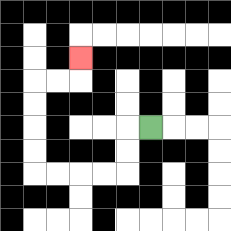{'start': '[6, 5]', 'end': '[3, 2]', 'path_directions': 'L,D,D,L,L,L,L,U,U,U,U,R,R,U', 'path_coordinates': '[[6, 5], [5, 5], [5, 6], [5, 7], [4, 7], [3, 7], [2, 7], [1, 7], [1, 6], [1, 5], [1, 4], [1, 3], [2, 3], [3, 3], [3, 2]]'}